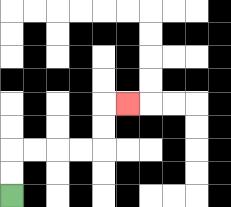{'start': '[0, 8]', 'end': '[5, 4]', 'path_directions': 'U,U,R,R,R,R,U,U,R', 'path_coordinates': '[[0, 8], [0, 7], [0, 6], [1, 6], [2, 6], [3, 6], [4, 6], [4, 5], [4, 4], [5, 4]]'}